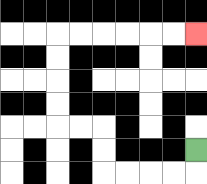{'start': '[8, 6]', 'end': '[8, 1]', 'path_directions': 'D,L,L,L,L,U,U,L,L,U,U,U,U,R,R,R,R,R,R', 'path_coordinates': '[[8, 6], [8, 7], [7, 7], [6, 7], [5, 7], [4, 7], [4, 6], [4, 5], [3, 5], [2, 5], [2, 4], [2, 3], [2, 2], [2, 1], [3, 1], [4, 1], [5, 1], [6, 1], [7, 1], [8, 1]]'}